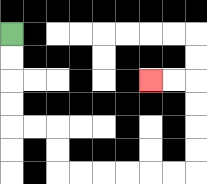{'start': '[0, 1]', 'end': '[6, 3]', 'path_directions': 'D,D,D,D,R,R,D,D,R,R,R,R,R,R,U,U,U,U,L,L', 'path_coordinates': '[[0, 1], [0, 2], [0, 3], [0, 4], [0, 5], [1, 5], [2, 5], [2, 6], [2, 7], [3, 7], [4, 7], [5, 7], [6, 7], [7, 7], [8, 7], [8, 6], [8, 5], [8, 4], [8, 3], [7, 3], [6, 3]]'}